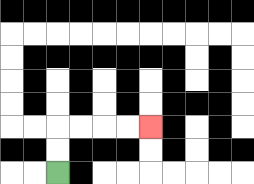{'start': '[2, 7]', 'end': '[6, 5]', 'path_directions': 'U,U,R,R,R,R', 'path_coordinates': '[[2, 7], [2, 6], [2, 5], [3, 5], [4, 5], [5, 5], [6, 5]]'}